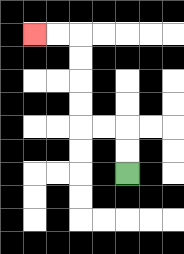{'start': '[5, 7]', 'end': '[1, 1]', 'path_directions': 'U,U,L,L,U,U,U,U,L,L', 'path_coordinates': '[[5, 7], [5, 6], [5, 5], [4, 5], [3, 5], [3, 4], [3, 3], [3, 2], [3, 1], [2, 1], [1, 1]]'}